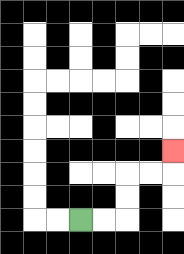{'start': '[3, 9]', 'end': '[7, 6]', 'path_directions': 'R,R,U,U,R,R,U', 'path_coordinates': '[[3, 9], [4, 9], [5, 9], [5, 8], [5, 7], [6, 7], [7, 7], [7, 6]]'}